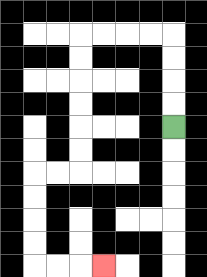{'start': '[7, 5]', 'end': '[4, 11]', 'path_directions': 'U,U,U,U,L,L,L,L,D,D,D,D,D,D,L,L,D,D,D,D,R,R,R', 'path_coordinates': '[[7, 5], [7, 4], [7, 3], [7, 2], [7, 1], [6, 1], [5, 1], [4, 1], [3, 1], [3, 2], [3, 3], [3, 4], [3, 5], [3, 6], [3, 7], [2, 7], [1, 7], [1, 8], [1, 9], [1, 10], [1, 11], [2, 11], [3, 11], [4, 11]]'}